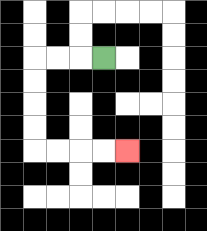{'start': '[4, 2]', 'end': '[5, 6]', 'path_directions': 'L,L,L,D,D,D,D,R,R,R,R', 'path_coordinates': '[[4, 2], [3, 2], [2, 2], [1, 2], [1, 3], [1, 4], [1, 5], [1, 6], [2, 6], [3, 6], [4, 6], [5, 6]]'}